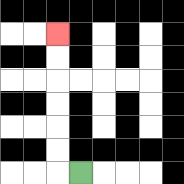{'start': '[3, 7]', 'end': '[2, 1]', 'path_directions': 'L,U,U,U,U,U,U', 'path_coordinates': '[[3, 7], [2, 7], [2, 6], [2, 5], [2, 4], [2, 3], [2, 2], [2, 1]]'}